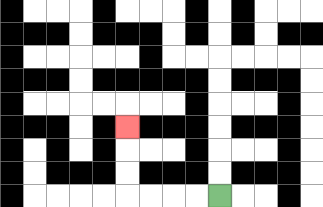{'start': '[9, 8]', 'end': '[5, 5]', 'path_directions': 'L,L,L,L,U,U,U', 'path_coordinates': '[[9, 8], [8, 8], [7, 8], [6, 8], [5, 8], [5, 7], [5, 6], [5, 5]]'}